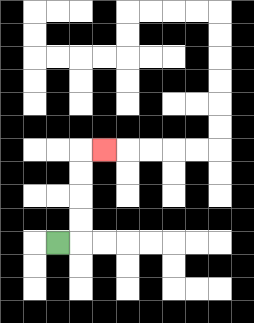{'start': '[2, 10]', 'end': '[4, 6]', 'path_directions': 'R,U,U,U,U,R', 'path_coordinates': '[[2, 10], [3, 10], [3, 9], [3, 8], [3, 7], [3, 6], [4, 6]]'}